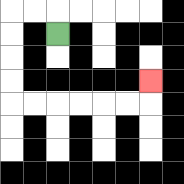{'start': '[2, 1]', 'end': '[6, 3]', 'path_directions': 'U,L,L,D,D,D,D,R,R,R,R,R,R,U', 'path_coordinates': '[[2, 1], [2, 0], [1, 0], [0, 0], [0, 1], [0, 2], [0, 3], [0, 4], [1, 4], [2, 4], [3, 4], [4, 4], [5, 4], [6, 4], [6, 3]]'}